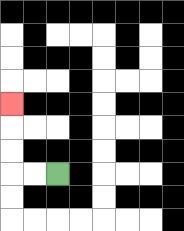{'start': '[2, 7]', 'end': '[0, 4]', 'path_directions': 'L,L,U,U,U', 'path_coordinates': '[[2, 7], [1, 7], [0, 7], [0, 6], [0, 5], [0, 4]]'}